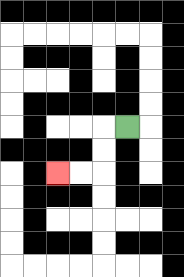{'start': '[5, 5]', 'end': '[2, 7]', 'path_directions': 'L,D,D,L,L', 'path_coordinates': '[[5, 5], [4, 5], [4, 6], [4, 7], [3, 7], [2, 7]]'}